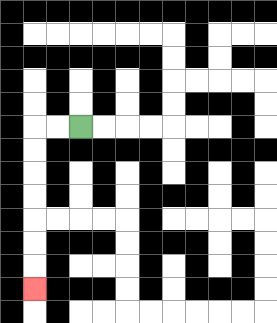{'start': '[3, 5]', 'end': '[1, 12]', 'path_directions': 'L,L,D,D,D,D,D,D,D', 'path_coordinates': '[[3, 5], [2, 5], [1, 5], [1, 6], [1, 7], [1, 8], [1, 9], [1, 10], [1, 11], [1, 12]]'}